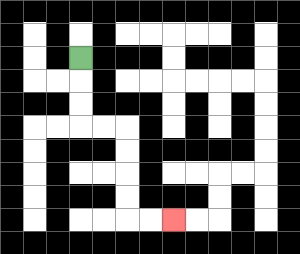{'start': '[3, 2]', 'end': '[7, 9]', 'path_directions': 'D,D,D,R,R,D,D,D,D,R,R', 'path_coordinates': '[[3, 2], [3, 3], [3, 4], [3, 5], [4, 5], [5, 5], [5, 6], [5, 7], [5, 8], [5, 9], [6, 9], [7, 9]]'}